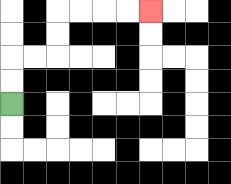{'start': '[0, 4]', 'end': '[6, 0]', 'path_directions': 'U,U,R,R,U,U,R,R,R,R', 'path_coordinates': '[[0, 4], [0, 3], [0, 2], [1, 2], [2, 2], [2, 1], [2, 0], [3, 0], [4, 0], [5, 0], [6, 0]]'}